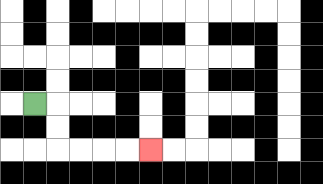{'start': '[1, 4]', 'end': '[6, 6]', 'path_directions': 'R,D,D,R,R,R,R', 'path_coordinates': '[[1, 4], [2, 4], [2, 5], [2, 6], [3, 6], [4, 6], [5, 6], [6, 6]]'}